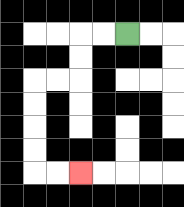{'start': '[5, 1]', 'end': '[3, 7]', 'path_directions': 'L,L,D,D,L,L,D,D,D,D,R,R', 'path_coordinates': '[[5, 1], [4, 1], [3, 1], [3, 2], [3, 3], [2, 3], [1, 3], [1, 4], [1, 5], [1, 6], [1, 7], [2, 7], [3, 7]]'}